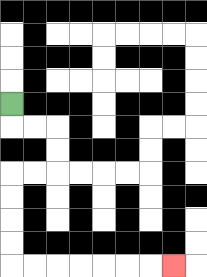{'start': '[0, 4]', 'end': '[7, 11]', 'path_directions': 'D,R,R,D,D,L,L,D,D,D,D,R,R,R,R,R,R,R', 'path_coordinates': '[[0, 4], [0, 5], [1, 5], [2, 5], [2, 6], [2, 7], [1, 7], [0, 7], [0, 8], [0, 9], [0, 10], [0, 11], [1, 11], [2, 11], [3, 11], [4, 11], [5, 11], [6, 11], [7, 11]]'}